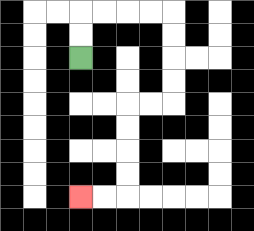{'start': '[3, 2]', 'end': '[3, 8]', 'path_directions': 'U,U,R,R,R,R,D,D,D,D,L,L,D,D,D,D,L,L', 'path_coordinates': '[[3, 2], [3, 1], [3, 0], [4, 0], [5, 0], [6, 0], [7, 0], [7, 1], [7, 2], [7, 3], [7, 4], [6, 4], [5, 4], [5, 5], [5, 6], [5, 7], [5, 8], [4, 8], [3, 8]]'}